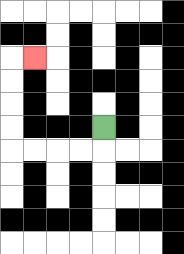{'start': '[4, 5]', 'end': '[1, 2]', 'path_directions': 'D,L,L,L,L,U,U,U,U,R', 'path_coordinates': '[[4, 5], [4, 6], [3, 6], [2, 6], [1, 6], [0, 6], [0, 5], [0, 4], [0, 3], [0, 2], [1, 2]]'}